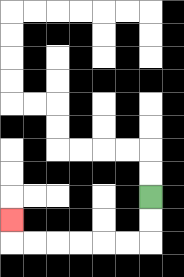{'start': '[6, 8]', 'end': '[0, 9]', 'path_directions': 'D,D,L,L,L,L,L,L,U', 'path_coordinates': '[[6, 8], [6, 9], [6, 10], [5, 10], [4, 10], [3, 10], [2, 10], [1, 10], [0, 10], [0, 9]]'}